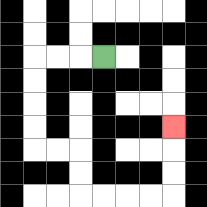{'start': '[4, 2]', 'end': '[7, 5]', 'path_directions': 'L,L,L,D,D,D,D,R,R,D,D,R,R,R,R,U,U,U', 'path_coordinates': '[[4, 2], [3, 2], [2, 2], [1, 2], [1, 3], [1, 4], [1, 5], [1, 6], [2, 6], [3, 6], [3, 7], [3, 8], [4, 8], [5, 8], [6, 8], [7, 8], [7, 7], [7, 6], [7, 5]]'}